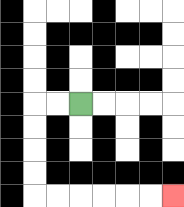{'start': '[3, 4]', 'end': '[7, 8]', 'path_directions': 'L,L,D,D,D,D,R,R,R,R,R,R', 'path_coordinates': '[[3, 4], [2, 4], [1, 4], [1, 5], [1, 6], [1, 7], [1, 8], [2, 8], [3, 8], [4, 8], [5, 8], [6, 8], [7, 8]]'}